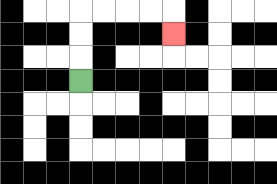{'start': '[3, 3]', 'end': '[7, 1]', 'path_directions': 'U,U,U,R,R,R,R,D', 'path_coordinates': '[[3, 3], [3, 2], [3, 1], [3, 0], [4, 0], [5, 0], [6, 0], [7, 0], [7, 1]]'}